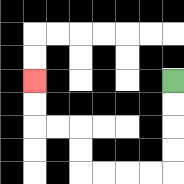{'start': '[7, 3]', 'end': '[1, 3]', 'path_directions': 'D,D,D,D,L,L,L,L,U,U,L,L,U,U', 'path_coordinates': '[[7, 3], [7, 4], [7, 5], [7, 6], [7, 7], [6, 7], [5, 7], [4, 7], [3, 7], [3, 6], [3, 5], [2, 5], [1, 5], [1, 4], [1, 3]]'}